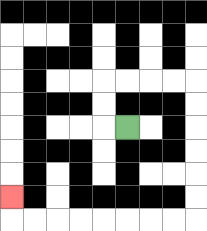{'start': '[5, 5]', 'end': '[0, 8]', 'path_directions': 'L,U,U,R,R,R,R,D,D,D,D,D,D,L,L,L,L,L,L,L,L,U', 'path_coordinates': '[[5, 5], [4, 5], [4, 4], [4, 3], [5, 3], [6, 3], [7, 3], [8, 3], [8, 4], [8, 5], [8, 6], [8, 7], [8, 8], [8, 9], [7, 9], [6, 9], [5, 9], [4, 9], [3, 9], [2, 9], [1, 9], [0, 9], [0, 8]]'}